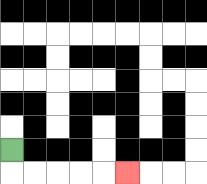{'start': '[0, 6]', 'end': '[5, 7]', 'path_directions': 'D,R,R,R,R,R', 'path_coordinates': '[[0, 6], [0, 7], [1, 7], [2, 7], [3, 7], [4, 7], [5, 7]]'}